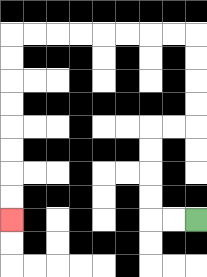{'start': '[8, 9]', 'end': '[0, 9]', 'path_directions': 'L,L,U,U,U,U,R,R,U,U,U,U,L,L,L,L,L,L,L,L,D,D,D,D,D,D,D,D', 'path_coordinates': '[[8, 9], [7, 9], [6, 9], [6, 8], [6, 7], [6, 6], [6, 5], [7, 5], [8, 5], [8, 4], [8, 3], [8, 2], [8, 1], [7, 1], [6, 1], [5, 1], [4, 1], [3, 1], [2, 1], [1, 1], [0, 1], [0, 2], [0, 3], [0, 4], [0, 5], [0, 6], [0, 7], [0, 8], [0, 9]]'}